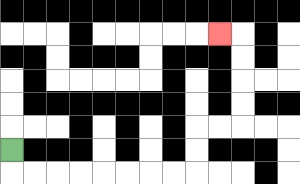{'start': '[0, 6]', 'end': '[9, 1]', 'path_directions': 'D,R,R,R,R,R,R,R,R,U,U,R,R,U,U,U,U,L', 'path_coordinates': '[[0, 6], [0, 7], [1, 7], [2, 7], [3, 7], [4, 7], [5, 7], [6, 7], [7, 7], [8, 7], [8, 6], [8, 5], [9, 5], [10, 5], [10, 4], [10, 3], [10, 2], [10, 1], [9, 1]]'}